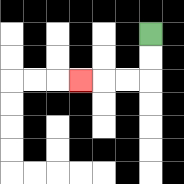{'start': '[6, 1]', 'end': '[3, 3]', 'path_directions': 'D,D,L,L,L', 'path_coordinates': '[[6, 1], [6, 2], [6, 3], [5, 3], [4, 3], [3, 3]]'}